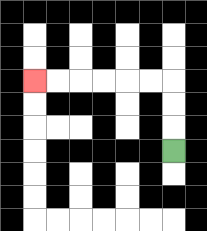{'start': '[7, 6]', 'end': '[1, 3]', 'path_directions': 'U,U,U,L,L,L,L,L,L', 'path_coordinates': '[[7, 6], [7, 5], [7, 4], [7, 3], [6, 3], [5, 3], [4, 3], [3, 3], [2, 3], [1, 3]]'}